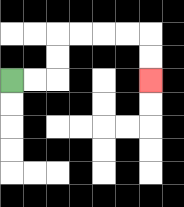{'start': '[0, 3]', 'end': '[6, 3]', 'path_directions': 'R,R,U,U,R,R,R,R,D,D', 'path_coordinates': '[[0, 3], [1, 3], [2, 3], [2, 2], [2, 1], [3, 1], [4, 1], [5, 1], [6, 1], [6, 2], [6, 3]]'}